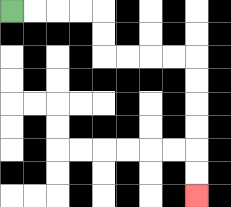{'start': '[0, 0]', 'end': '[8, 8]', 'path_directions': 'R,R,R,R,D,D,R,R,R,R,D,D,D,D,D,D', 'path_coordinates': '[[0, 0], [1, 0], [2, 0], [3, 0], [4, 0], [4, 1], [4, 2], [5, 2], [6, 2], [7, 2], [8, 2], [8, 3], [8, 4], [8, 5], [8, 6], [8, 7], [8, 8]]'}